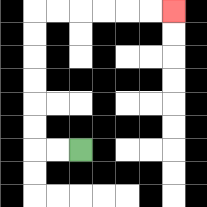{'start': '[3, 6]', 'end': '[7, 0]', 'path_directions': 'L,L,U,U,U,U,U,U,R,R,R,R,R,R', 'path_coordinates': '[[3, 6], [2, 6], [1, 6], [1, 5], [1, 4], [1, 3], [1, 2], [1, 1], [1, 0], [2, 0], [3, 0], [4, 0], [5, 0], [6, 0], [7, 0]]'}